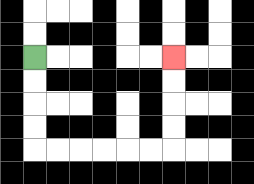{'start': '[1, 2]', 'end': '[7, 2]', 'path_directions': 'D,D,D,D,R,R,R,R,R,R,U,U,U,U', 'path_coordinates': '[[1, 2], [1, 3], [1, 4], [1, 5], [1, 6], [2, 6], [3, 6], [4, 6], [5, 6], [6, 6], [7, 6], [7, 5], [7, 4], [7, 3], [7, 2]]'}